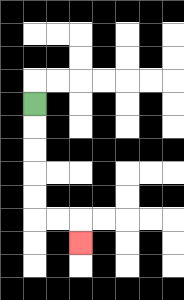{'start': '[1, 4]', 'end': '[3, 10]', 'path_directions': 'D,D,D,D,D,R,R,D', 'path_coordinates': '[[1, 4], [1, 5], [1, 6], [1, 7], [1, 8], [1, 9], [2, 9], [3, 9], [3, 10]]'}